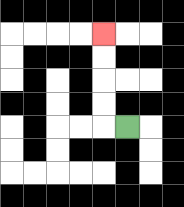{'start': '[5, 5]', 'end': '[4, 1]', 'path_directions': 'L,U,U,U,U', 'path_coordinates': '[[5, 5], [4, 5], [4, 4], [4, 3], [4, 2], [4, 1]]'}